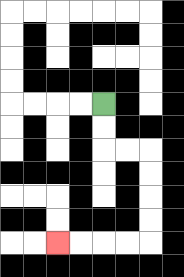{'start': '[4, 4]', 'end': '[2, 10]', 'path_directions': 'D,D,R,R,D,D,D,D,L,L,L,L', 'path_coordinates': '[[4, 4], [4, 5], [4, 6], [5, 6], [6, 6], [6, 7], [6, 8], [6, 9], [6, 10], [5, 10], [4, 10], [3, 10], [2, 10]]'}